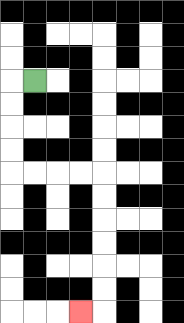{'start': '[1, 3]', 'end': '[3, 13]', 'path_directions': 'L,D,D,D,D,R,R,R,R,D,D,D,D,D,D,L', 'path_coordinates': '[[1, 3], [0, 3], [0, 4], [0, 5], [0, 6], [0, 7], [1, 7], [2, 7], [3, 7], [4, 7], [4, 8], [4, 9], [4, 10], [4, 11], [4, 12], [4, 13], [3, 13]]'}